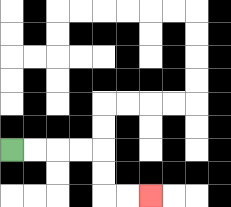{'start': '[0, 6]', 'end': '[6, 8]', 'path_directions': 'R,R,R,R,D,D,R,R', 'path_coordinates': '[[0, 6], [1, 6], [2, 6], [3, 6], [4, 6], [4, 7], [4, 8], [5, 8], [6, 8]]'}